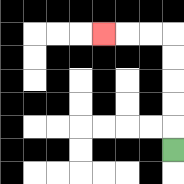{'start': '[7, 6]', 'end': '[4, 1]', 'path_directions': 'U,U,U,U,U,L,L,L', 'path_coordinates': '[[7, 6], [7, 5], [7, 4], [7, 3], [7, 2], [7, 1], [6, 1], [5, 1], [4, 1]]'}